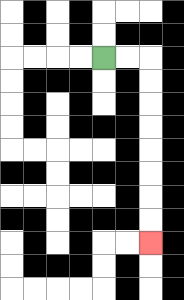{'start': '[4, 2]', 'end': '[6, 10]', 'path_directions': 'R,R,D,D,D,D,D,D,D,D', 'path_coordinates': '[[4, 2], [5, 2], [6, 2], [6, 3], [6, 4], [6, 5], [6, 6], [6, 7], [6, 8], [6, 9], [6, 10]]'}